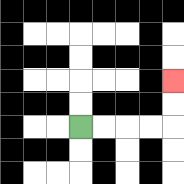{'start': '[3, 5]', 'end': '[7, 3]', 'path_directions': 'R,R,R,R,U,U', 'path_coordinates': '[[3, 5], [4, 5], [5, 5], [6, 5], [7, 5], [7, 4], [7, 3]]'}